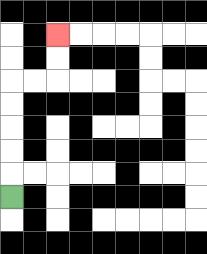{'start': '[0, 8]', 'end': '[2, 1]', 'path_directions': 'U,U,U,U,U,R,R,U,U', 'path_coordinates': '[[0, 8], [0, 7], [0, 6], [0, 5], [0, 4], [0, 3], [1, 3], [2, 3], [2, 2], [2, 1]]'}